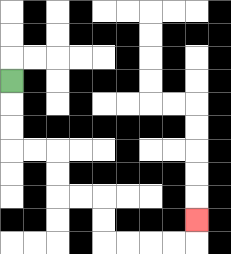{'start': '[0, 3]', 'end': '[8, 9]', 'path_directions': 'D,D,D,R,R,D,D,R,R,D,D,R,R,R,R,U', 'path_coordinates': '[[0, 3], [0, 4], [0, 5], [0, 6], [1, 6], [2, 6], [2, 7], [2, 8], [3, 8], [4, 8], [4, 9], [4, 10], [5, 10], [6, 10], [7, 10], [8, 10], [8, 9]]'}